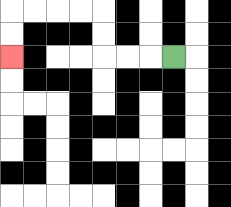{'start': '[7, 2]', 'end': '[0, 2]', 'path_directions': 'L,L,L,U,U,L,L,L,L,D,D', 'path_coordinates': '[[7, 2], [6, 2], [5, 2], [4, 2], [4, 1], [4, 0], [3, 0], [2, 0], [1, 0], [0, 0], [0, 1], [0, 2]]'}